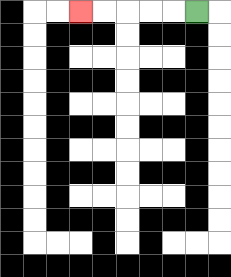{'start': '[8, 0]', 'end': '[3, 0]', 'path_directions': 'L,L,L,L,L', 'path_coordinates': '[[8, 0], [7, 0], [6, 0], [5, 0], [4, 0], [3, 0]]'}